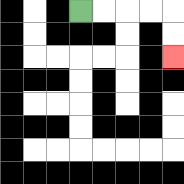{'start': '[3, 0]', 'end': '[7, 2]', 'path_directions': 'R,R,R,R,D,D', 'path_coordinates': '[[3, 0], [4, 0], [5, 0], [6, 0], [7, 0], [7, 1], [7, 2]]'}